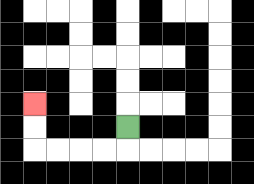{'start': '[5, 5]', 'end': '[1, 4]', 'path_directions': 'D,L,L,L,L,U,U', 'path_coordinates': '[[5, 5], [5, 6], [4, 6], [3, 6], [2, 6], [1, 6], [1, 5], [1, 4]]'}